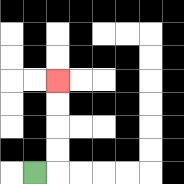{'start': '[1, 7]', 'end': '[2, 3]', 'path_directions': 'R,U,U,U,U', 'path_coordinates': '[[1, 7], [2, 7], [2, 6], [2, 5], [2, 4], [2, 3]]'}